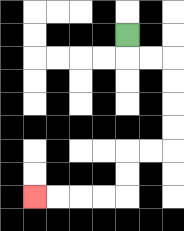{'start': '[5, 1]', 'end': '[1, 8]', 'path_directions': 'D,R,R,D,D,D,D,L,L,D,D,L,L,L,L', 'path_coordinates': '[[5, 1], [5, 2], [6, 2], [7, 2], [7, 3], [7, 4], [7, 5], [7, 6], [6, 6], [5, 6], [5, 7], [5, 8], [4, 8], [3, 8], [2, 8], [1, 8]]'}